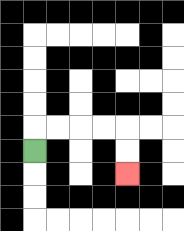{'start': '[1, 6]', 'end': '[5, 7]', 'path_directions': 'U,R,R,R,R,D,D', 'path_coordinates': '[[1, 6], [1, 5], [2, 5], [3, 5], [4, 5], [5, 5], [5, 6], [5, 7]]'}